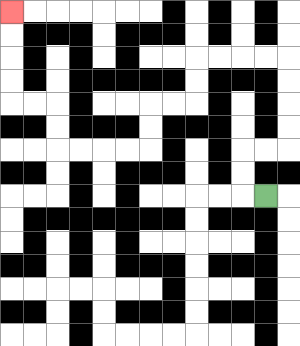{'start': '[11, 8]', 'end': '[0, 0]', 'path_directions': 'L,U,U,R,R,U,U,U,U,L,L,L,L,D,D,L,L,D,D,L,L,L,L,U,U,L,L,U,U,U,U', 'path_coordinates': '[[11, 8], [10, 8], [10, 7], [10, 6], [11, 6], [12, 6], [12, 5], [12, 4], [12, 3], [12, 2], [11, 2], [10, 2], [9, 2], [8, 2], [8, 3], [8, 4], [7, 4], [6, 4], [6, 5], [6, 6], [5, 6], [4, 6], [3, 6], [2, 6], [2, 5], [2, 4], [1, 4], [0, 4], [0, 3], [0, 2], [0, 1], [0, 0]]'}